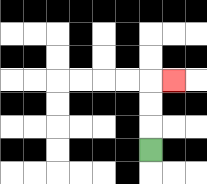{'start': '[6, 6]', 'end': '[7, 3]', 'path_directions': 'U,U,U,R', 'path_coordinates': '[[6, 6], [6, 5], [6, 4], [6, 3], [7, 3]]'}